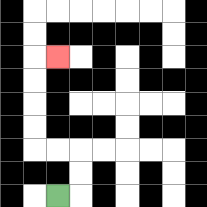{'start': '[2, 8]', 'end': '[2, 2]', 'path_directions': 'R,U,U,L,L,U,U,U,U,R', 'path_coordinates': '[[2, 8], [3, 8], [3, 7], [3, 6], [2, 6], [1, 6], [1, 5], [1, 4], [1, 3], [1, 2], [2, 2]]'}